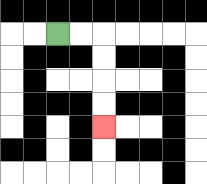{'start': '[2, 1]', 'end': '[4, 5]', 'path_directions': 'R,R,D,D,D,D', 'path_coordinates': '[[2, 1], [3, 1], [4, 1], [4, 2], [4, 3], [4, 4], [4, 5]]'}